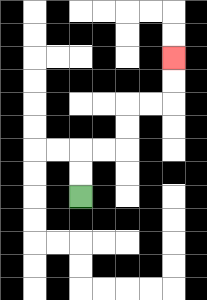{'start': '[3, 8]', 'end': '[7, 2]', 'path_directions': 'U,U,R,R,U,U,R,R,U,U', 'path_coordinates': '[[3, 8], [3, 7], [3, 6], [4, 6], [5, 6], [5, 5], [5, 4], [6, 4], [7, 4], [7, 3], [7, 2]]'}